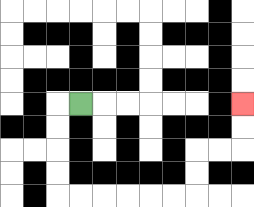{'start': '[3, 4]', 'end': '[10, 4]', 'path_directions': 'L,D,D,D,D,R,R,R,R,R,R,U,U,R,R,U,U', 'path_coordinates': '[[3, 4], [2, 4], [2, 5], [2, 6], [2, 7], [2, 8], [3, 8], [4, 8], [5, 8], [6, 8], [7, 8], [8, 8], [8, 7], [8, 6], [9, 6], [10, 6], [10, 5], [10, 4]]'}